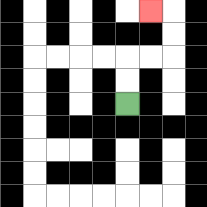{'start': '[5, 4]', 'end': '[6, 0]', 'path_directions': 'U,U,R,R,U,U,L', 'path_coordinates': '[[5, 4], [5, 3], [5, 2], [6, 2], [7, 2], [7, 1], [7, 0], [6, 0]]'}